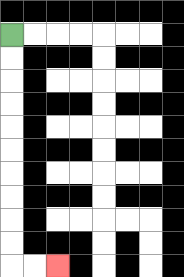{'start': '[0, 1]', 'end': '[2, 11]', 'path_directions': 'D,D,D,D,D,D,D,D,D,D,R,R', 'path_coordinates': '[[0, 1], [0, 2], [0, 3], [0, 4], [0, 5], [0, 6], [0, 7], [0, 8], [0, 9], [0, 10], [0, 11], [1, 11], [2, 11]]'}